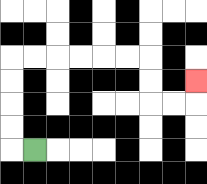{'start': '[1, 6]', 'end': '[8, 3]', 'path_directions': 'L,U,U,U,U,R,R,R,R,R,R,D,D,R,R,U', 'path_coordinates': '[[1, 6], [0, 6], [0, 5], [0, 4], [0, 3], [0, 2], [1, 2], [2, 2], [3, 2], [4, 2], [5, 2], [6, 2], [6, 3], [6, 4], [7, 4], [8, 4], [8, 3]]'}